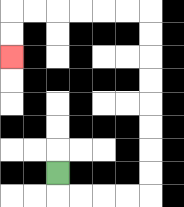{'start': '[2, 7]', 'end': '[0, 2]', 'path_directions': 'D,R,R,R,R,U,U,U,U,U,U,U,U,L,L,L,L,L,L,D,D', 'path_coordinates': '[[2, 7], [2, 8], [3, 8], [4, 8], [5, 8], [6, 8], [6, 7], [6, 6], [6, 5], [6, 4], [6, 3], [6, 2], [6, 1], [6, 0], [5, 0], [4, 0], [3, 0], [2, 0], [1, 0], [0, 0], [0, 1], [0, 2]]'}